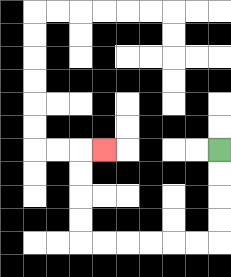{'start': '[9, 6]', 'end': '[4, 6]', 'path_directions': 'D,D,D,D,L,L,L,L,L,L,U,U,U,U,R', 'path_coordinates': '[[9, 6], [9, 7], [9, 8], [9, 9], [9, 10], [8, 10], [7, 10], [6, 10], [5, 10], [4, 10], [3, 10], [3, 9], [3, 8], [3, 7], [3, 6], [4, 6]]'}